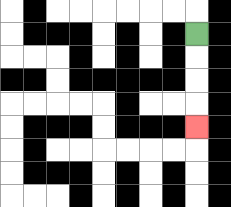{'start': '[8, 1]', 'end': '[8, 5]', 'path_directions': 'D,D,D,D', 'path_coordinates': '[[8, 1], [8, 2], [8, 3], [8, 4], [8, 5]]'}